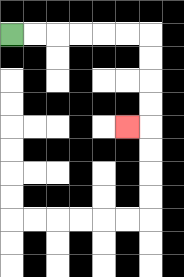{'start': '[0, 1]', 'end': '[5, 5]', 'path_directions': 'R,R,R,R,R,R,D,D,D,D,L', 'path_coordinates': '[[0, 1], [1, 1], [2, 1], [3, 1], [4, 1], [5, 1], [6, 1], [6, 2], [6, 3], [6, 4], [6, 5], [5, 5]]'}